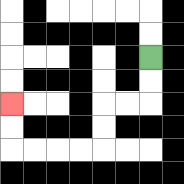{'start': '[6, 2]', 'end': '[0, 4]', 'path_directions': 'D,D,L,L,D,D,L,L,L,L,U,U', 'path_coordinates': '[[6, 2], [6, 3], [6, 4], [5, 4], [4, 4], [4, 5], [4, 6], [3, 6], [2, 6], [1, 6], [0, 6], [0, 5], [0, 4]]'}